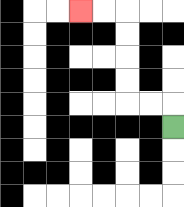{'start': '[7, 5]', 'end': '[3, 0]', 'path_directions': 'U,L,L,U,U,U,U,L,L', 'path_coordinates': '[[7, 5], [7, 4], [6, 4], [5, 4], [5, 3], [5, 2], [5, 1], [5, 0], [4, 0], [3, 0]]'}